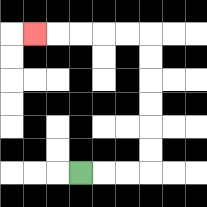{'start': '[3, 7]', 'end': '[1, 1]', 'path_directions': 'R,R,R,U,U,U,U,U,U,L,L,L,L,L', 'path_coordinates': '[[3, 7], [4, 7], [5, 7], [6, 7], [6, 6], [6, 5], [6, 4], [6, 3], [6, 2], [6, 1], [5, 1], [4, 1], [3, 1], [2, 1], [1, 1]]'}